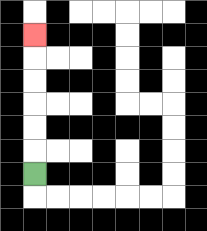{'start': '[1, 7]', 'end': '[1, 1]', 'path_directions': 'U,U,U,U,U,U', 'path_coordinates': '[[1, 7], [1, 6], [1, 5], [1, 4], [1, 3], [1, 2], [1, 1]]'}